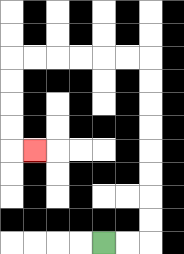{'start': '[4, 10]', 'end': '[1, 6]', 'path_directions': 'R,R,U,U,U,U,U,U,U,U,L,L,L,L,L,L,D,D,D,D,R', 'path_coordinates': '[[4, 10], [5, 10], [6, 10], [6, 9], [6, 8], [6, 7], [6, 6], [6, 5], [6, 4], [6, 3], [6, 2], [5, 2], [4, 2], [3, 2], [2, 2], [1, 2], [0, 2], [0, 3], [0, 4], [0, 5], [0, 6], [1, 6]]'}